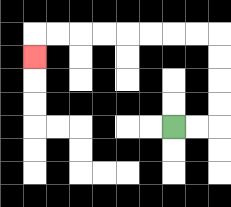{'start': '[7, 5]', 'end': '[1, 2]', 'path_directions': 'R,R,U,U,U,U,L,L,L,L,L,L,L,L,D', 'path_coordinates': '[[7, 5], [8, 5], [9, 5], [9, 4], [9, 3], [9, 2], [9, 1], [8, 1], [7, 1], [6, 1], [5, 1], [4, 1], [3, 1], [2, 1], [1, 1], [1, 2]]'}